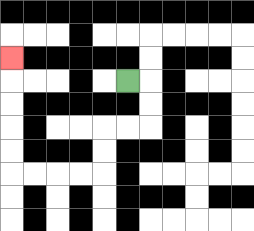{'start': '[5, 3]', 'end': '[0, 2]', 'path_directions': 'R,D,D,L,L,D,D,L,L,L,L,U,U,U,U,U', 'path_coordinates': '[[5, 3], [6, 3], [6, 4], [6, 5], [5, 5], [4, 5], [4, 6], [4, 7], [3, 7], [2, 7], [1, 7], [0, 7], [0, 6], [0, 5], [0, 4], [0, 3], [0, 2]]'}